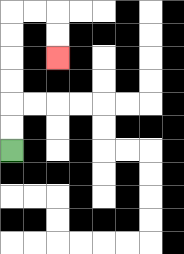{'start': '[0, 6]', 'end': '[2, 2]', 'path_directions': 'U,U,U,U,U,U,R,R,D,D', 'path_coordinates': '[[0, 6], [0, 5], [0, 4], [0, 3], [0, 2], [0, 1], [0, 0], [1, 0], [2, 0], [2, 1], [2, 2]]'}